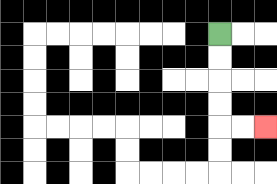{'start': '[9, 1]', 'end': '[11, 5]', 'path_directions': 'D,D,D,D,R,R', 'path_coordinates': '[[9, 1], [9, 2], [9, 3], [9, 4], [9, 5], [10, 5], [11, 5]]'}